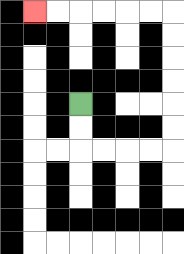{'start': '[3, 4]', 'end': '[1, 0]', 'path_directions': 'D,D,R,R,R,R,U,U,U,U,U,U,L,L,L,L,L,L', 'path_coordinates': '[[3, 4], [3, 5], [3, 6], [4, 6], [5, 6], [6, 6], [7, 6], [7, 5], [7, 4], [7, 3], [7, 2], [7, 1], [7, 0], [6, 0], [5, 0], [4, 0], [3, 0], [2, 0], [1, 0]]'}